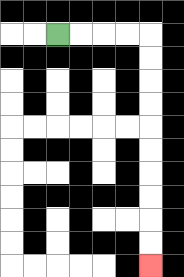{'start': '[2, 1]', 'end': '[6, 11]', 'path_directions': 'R,R,R,R,D,D,D,D,D,D,D,D,D,D', 'path_coordinates': '[[2, 1], [3, 1], [4, 1], [5, 1], [6, 1], [6, 2], [6, 3], [6, 4], [6, 5], [6, 6], [6, 7], [6, 8], [6, 9], [6, 10], [6, 11]]'}